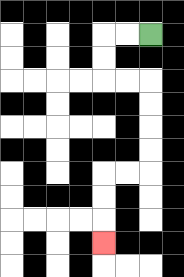{'start': '[6, 1]', 'end': '[4, 10]', 'path_directions': 'L,L,D,D,R,R,D,D,D,D,L,L,D,D,D', 'path_coordinates': '[[6, 1], [5, 1], [4, 1], [4, 2], [4, 3], [5, 3], [6, 3], [6, 4], [6, 5], [6, 6], [6, 7], [5, 7], [4, 7], [4, 8], [4, 9], [4, 10]]'}